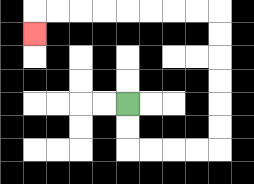{'start': '[5, 4]', 'end': '[1, 1]', 'path_directions': 'D,D,R,R,R,R,U,U,U,U,U,U,L,L,L,L,L,L,L,L,D', 'path_coordinates': '[[5, 4], [5, 5], [5, 6], [6, 6], [7, 6], [8, 6], [9, 6], [9, 5], [9, 4], [9, 3], [9, 2], [9, 1], [9, 0], [8, 0], [7, 0], [6, 0], [5, 0], [4, 0], [3, 0], [2, 0], [1, 0], [1, 1]]'}